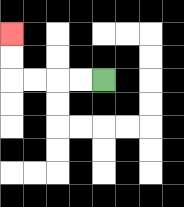{'start': '[4, 3]', 'end': '[0, 1]', 'path_directions': 'L,L,L,L,U,U', 'path_coordinates': '[[4, 3], [3, 3], [2, 3], [1, 3], [0, 3], [0, 2], [0, 1]]'}